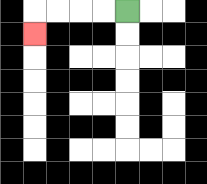{'start': '[5, 0]', 'end': '[1, 1]', 'path_directions': 'L,L,L,L,D', 'path_coordinates': '[[5, 0], [4, 0], [3, 0], [2, 0], [1, 0], [1, 1]]'}